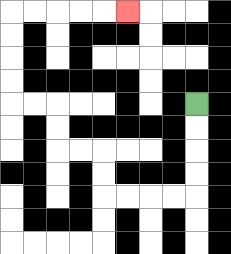{'start': '[8, 4]', 'end': '[5, 0]', 'path_directions': 'D,D,D,D,L,L,L,L,U,U,L,L,U,U,L,L,U,U,U,U,R,R,R,R,R', 'path_coordinates': '[[8, 4], [8, 5], [8, 6], [8, 7], [8, 8], [7, 8], [6, 8], [5, 8], [4, 8], [4, 7], [4, 6], [3, 6], [2, 6], [2, 5], [2, 4], [1, 4], [0, 4], [0, 3], [0, 2], [0, 1], [0, 0], [1, 0], [2, 0], [3, 0], [4, 0], [5, 0]]'}